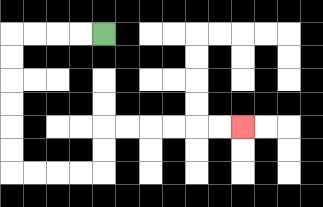{'start': '[4, 1]', 'end': '[10, 5]', 'path_directions': 'L,L,L,L,D,D,D,D,D,D,R,R,R,R,U,U,R,R,R,R,R,R', 'path_coordinates': '[[4, 1], [3, 1], [2, 1], [1, 1], [0, 1], [0, 2], [0, 3], [0, 4], [0, 5], [0, 6], [0, 7], [1, 7], [2, 7], [3, 7], [4, 7], [4, 6], [4, 5], [5, 5], [6, 5], [7, 5], [8, 5], [9, 5], [10, 5]]'}